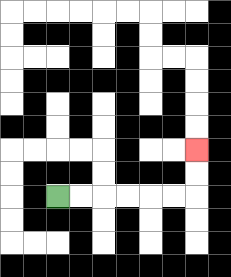{'start': '[2, 8]', 'end': '[8, 6]', 'path_directions': 'R,R,R,R,R,R,U,U', 'path_coordinates': '[[2, 8], [3, 8], [4, 8], [5, 8], [6, 8], [7, 8], [8, 8], [8, 7], [8, 6]]'}